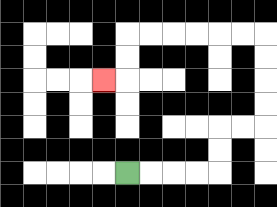{'start': '[5, 7]', 'end': '[4, 3]', 'path_directions': 'R,R,R,R,U,U,R,R,U,U,U,U,L,L,L,L,L,L,D,D,L', 'path_coordinates': '[[5, 7], [6, 7], [7, 7], [8, 7], [9, 7], [9, 6], [9, 5], [10, 5], [11, 5], [11, 4], [11, 3], [11, 2], [11, 1], [10, 1], [9, 1], [8, 1], [7, 1], [6, 1], [5, 1], [5, 2], [5, 3], [4, 3]]'}